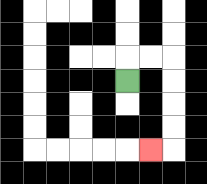{'start': '[5, 3]', 'end': '[6, 6]', 'path_directions': 'U,R,R,D,D,D,D,L', 'path_coordinates': '[[5, 3], [5, 2], [6, 2], [7, 2], [7, 3], [7, 4], [7, 5], [7, 6], [6, 6]]'}